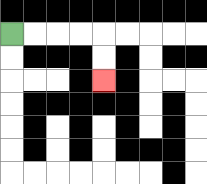{'start': '[0, 1]', 'end': '[4, 3]', 'path_directions': 'R,R,R,R,D,D', 'path_coordinates': '[[0, 1], [1, 1], [2, 1], [3, 1], [4, 1], [4, 2], [4, 3]]'}